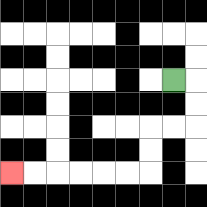{'start': '[7, 3]', 'end': '[0, 7]', 'path_directions': 'R,D,D,L,L,D,D,L,L,L,L,L,L', 'path_coordinates': '[[7, 3], [8, 3], [8, 4], [8, 5], [7, 5], [6, 5], [6, 6], [6, 7], [5, 7], [4, 7], [3, 7], [2, 7], [1, 7], [0, 7]]'}